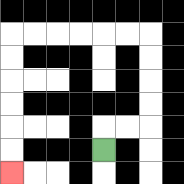{'start': '[4, 6]', 'end': '[0, 7]', 'path_directions': 'U,R,R,U,U,U,U,L,L,L,L,L,L,D,D,D,D,D,D', 'path_coordinates': '[[4, 6], [4, 5], [5, 5], [6, 5], [6, 4], [6, 3], [6, 2], [6, 1], [5, 1], [4, 1], [3, 1], [2, 1], [1, 1], [0, 1], [0, 2], [0, 3], [0, 4], [0, 5], [0, 6], [0, 7]]'}